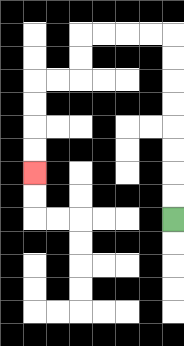{'start': '[7, 9]', 'end': '[1, 7]', 'path_directions': 'U,U,U,U,U,U,U,U,L,L,L,L,D,D,L,L,D,D,D,D', 'path_coordinates': '[[7, 9], [7, 8], [7, 7], [7, 6], [7, 5], [7, 4], [7, 3], [7, 2], [7, 1], [6, 1], [5, 1], [4, 1], [3, 1], [3, 2], [3, 3], [2, 3], [1, 3], [1, 4], [1, 5], [1, 6], [1, 7]]'}